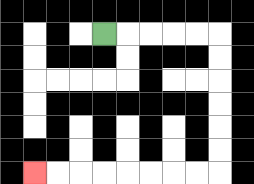{'start': '[4, 1]', 'end': '[1, 7]', 'path_directions': 'R,R,R,R,R,D,D,D,D,D,D,L,L,L,L,L,L,L,L', 'path_coordinates': '[[4, 1], [5, 1], [6, 1], [7, 1], [8, 1], [9, 1], [9, 2], [9, 3], [9, 4], [9, 5], [9, 6], [9, 7], [8, 7], [7, 7], [6, 7], [5, 7], [4, 7], [3, 7], [2, 7], [1, 7]]'}